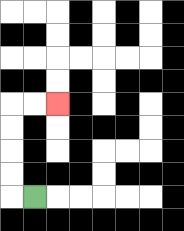{'start': '[1, 8]', 'end': '[2, 4]', 'path_directions': 'L,U,U,U,U,R,R', 'path_coordinates': '[[1, 8], [0, 8], [0, 7], [0, 6], [0, 5], [0, 4], [1, 4], [2, 4]]'}